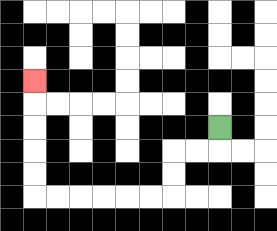{'start': '[9, 5]', 'end': '[1, 3]', 'path_directions': 'D,L,L,D,D,L,L,L,L,L,L,U,U,U,U,U', 'path_coordinates': '[[9, 5], [9, 6], [8, 6], [7, 6], [7, 7], [7, 8], [6, 8], [5, 8], [4, 8], [3, 8], [2, 8], [1, 8], [1, 7], [1, 6], [1, 5], [1, 4], [1, 3]]'}